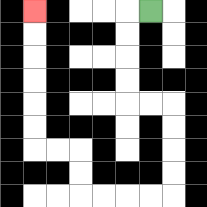{'start': '[6, 0]', 'end': '[1, 0]', 'path_directions': 'L,D,D,D,D,R,R,D,D,D,D,L,L,L,L,U,U,L,L,U,U,U,U,U,U', 'path_coordinates': '[[6, 0], [5, 0], [5, 1], [5, 2], [5, 3], [5, 4], [6, 4], [7, 4], [7, 5], [7, 6], [7, 7], [7, 8], [6, 8], [5, 8], [4, 8], [3, 8], [3, 7], [3, 6], [2, 6], [1, 6], [1, 5], [1, 4], [1, 3], [1, 2], [1, 1], [1, 0]]'}